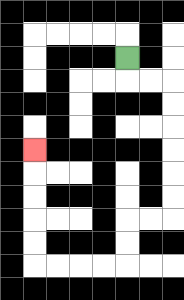{'start': '[5, 2]', 'end': '[1, 6]', 'path_directions': 'D,R,R,D,D,D,D,D,D,L,L,D,D,L,L,L,L,U,U,U,U,U', 'path_coordinates': '[[5, 2], [5, 3], [6, 3], [7, 3], [7, 4], [7, 5], [7, 6], [7, 7], [7, 8], [7, 9], [6, 9], [5, 9], [5, 10], [5, 11], [4, 11], [3, 11], [2, 11], [1, 11], [1, 10], [1, 9], [1, 8], [1, 7], [1, 6]]'}